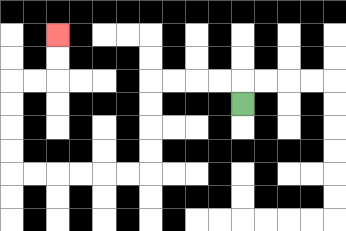{'start': '[10, 4]', 'end': '[2, 1]', 'path_directions': 'U,L,L,L,L,D,D,D,D,L,L,L,L,L,L,U,U,U,U,R,R,U,U', 'path_coordinates': '[[10, 4], [10, 3], [9, 3], [8, 3], [7, 3], [6, 3], [6, 4], [6, 5], [6, 6], [6, 7], [5, 7], [4, 7], [3, 7], [2, 7], [1, 7], [0, 7], [0, 6], [0, 5], [0, 4], [0, 3], [1, 3], [2, 3], [2, 2], [2, 1]]'}